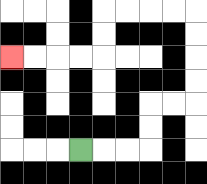{'start': '[3, 6]', 'end': '[0, 2]', 'path_directions': 'R,R,R,U,U,R,R,U,U,U,U,L,L,L,L,D,D,L,L,L,L', 'path_coordinates': '[[3, 6], [4, 6], [5, 6], [6, 6], [6, 5], [6, 4], [7, 4], [8, 4], [8, 3], [8, 2], [8, 1], [8, 0], [7, 0], [6, 0], [5, 0], [4, 0], [4, 1], [4, 2], [3, 2], [2, 2], [1, 2], [0, 2]]'}